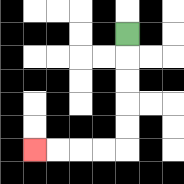{'start': '[5, 1]', 'end': '[1, 6]', 'path_directions': 'D,D,D,D,D,L,L,L,L', 'path_coordinates': '[[5, 1], [5, 2], [5, 3], [5, 4], [5, 5], [5, 6], [4, 6], [3, 6], [2, 6], [1, 6]]'}